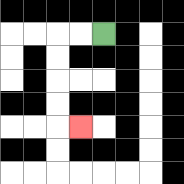{'start': '[4, 1]', 'end': '[3, 5]', 'path_directions': 'L,L,D,D,D,D,R', 'path_coordinates': '[[4, 1], [3, 1], [2, 1], [2, 2], [2, 3], [2, 4], [2, 5], [3, 5]]'}